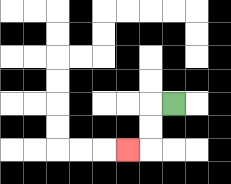{'start': '[7, 4]', 'end': '[5, 6]', 'path_directions': 'L,D,D,L', 'path_coordinates': '[[7, 4], [6, 4], [6, 5], [6, 6], [5, 6]]'}